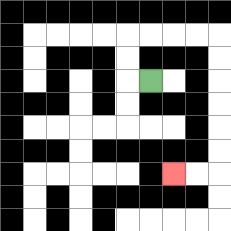{'start': '[6, 3]', 'end': '[7, 7]', 'path_directions': 'L,U,U,R,R,R,R,D,D,D,D,D,D,L,L', 'path_coordinates': '[[6, 3], [5, 3], [5, 2], [5, 1], [6, 1], [7, 1], [8, 1], [9, 1], [9, 2], [9, 3], [9, 4], [9, 5], [9, 6], [9, 7], [8, 7], [7, 7]]'}